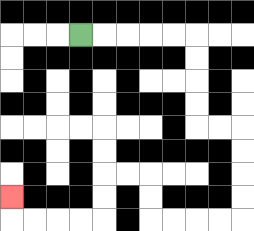{'start': '[3, 1]', 'end': '[0, 8]', 'path_directions': 'R,R,R,R,R,D,D,D,D,R,R,D,D,D,D,L,L,L,L,U,U,L,L,D,D,L,L,L,L,U', 'path_coordinates': '[[3, 1], [4, 1], [5, 1], [6, 1], [7, 1], [8, 1], [8, 2], [8, 3], [8, 4], [8, 5], [9, 5], [10, 5], [10, 6], [10, 7], [10, 8], [10, 9], [9, 9], [8, 9], [7, 9], [6, 9], [6, 8], [6, 7], [5, 7], [4, 7], [4, 8], [4, 9], [3, 9], [2, 9], [1, 9], [0, 9], [0, 8]]'}